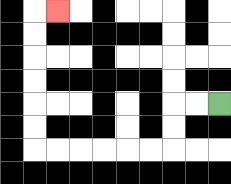{'start': '[9, 4]', 'end': '[2, 0]', 'path_directions': 'L,L,D,D,L,L,L,L,L,L,U,U,U,U,U,U,R', 'path_coordinates': '[[9, 4], [8, 4], [7, 4], [7, 5], [7, 6], [6, 6], [5, 6], [4, 6], [3, 6], [2, 6], [1, 6], [1, 5], [1, 4], [1, 3], [1, 2], [1, 1], [1, 0], [2, 0]]'}